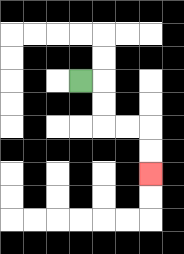{'start': '[3, 3]', 'end': '[6, 7]', 'path_directions': 'R,D,D,R,R,D,D', 'path_coordinates': '[[3, 3], [4, 3], [4, 4], [4, 5], [5, 5], [6, 5], [6, 6], [6, 7]]'}